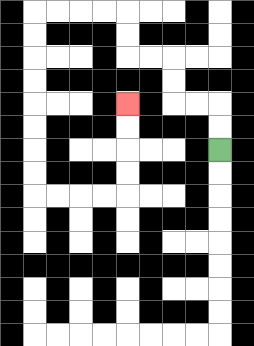{'start': '[9, 6]', 'end': '[5, 4]', 'path_directions': 'U,U,L,L,U,U,L,L,U,U,L,L,L,L,D,D,D,D,D,D,D,D,R,R,R,R,U,U,U,U', 'path_coordinates': '[[9, 6], [9, 5], [9, 4], [8, 4], [7, 4], [7, 3], [7, 2], [6, 2], [5, 2], [5, 1], [5, 0], [4, 0], [3, 0], [2, 0], [1, 0], [1, 1], [1, 2], [1, 3], [1, 4], [1, 5], [1, 6], [1, 7], [1, 8], [2, 8], [3, 8], [4, 8], [5, 8], [5, 7], [5, 6], [5, 5], [5, 4]]'}